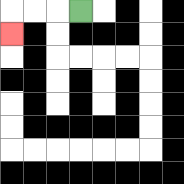{'start': '[3, 0]', 'end': '[0, 1]', 'path_directions': 'L,L,L,D', 'path_coordinates': '[[3, 0], [2, 0], [1, 0], [0, 0], [0, 1]]'}